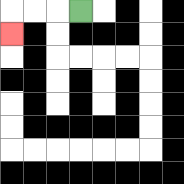{'start': '[3, 0]', 'end': '[0, 1]', 'path_directions': 'L,L,L,D', 'path_coordinates': '[[3, 0], [2, 0], [1, 0], [0, 0], [0, 1]]'}